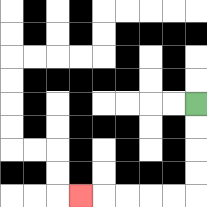{'start': '[8, 4]', 'end': '[3, 8]', 'path_directions': 'D,D,D,D,L,L,L,L,L', 'path_coordinates': '[[8, 4], [8, 5], [8, 6], [8, 7], [8, 8], [7, 8], [6, 8], [5, 8], [4, 8], [3, 8]]'}